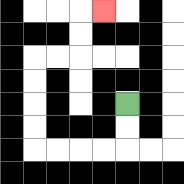{'start': '[5, 4]', 'end': '[4, 0]', 'path_directions': 'D,D,L,L,L,L,U,U,U,U,R,R,U,U,R', 'path_coordinates': '[[5, 4], [5, 5], [5, 6], [4, 6], [3, 6], [2, 6], [1, 6], [1, 5], [1, 4], [1, 3], [1, 2], [2, 2], [3, 2], [3, 1], [3, 0], [4, 0]]'}